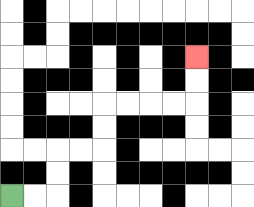{'start': '[0, 8]', 'end': '[8, 2]', 'path_directions': 'R,R,U,U,R,R,U,U,R,R,R,R,U,U', 'path_coordinates': '[[0, 8], [1, 8], [2, 8], [2, 7], [2, 6], [3, 6], [4, 6], [4, 5], [4, 4], [5, 4], [6, 4], [7, 4], [8, 4], [8, 3], [8, 2]]'}